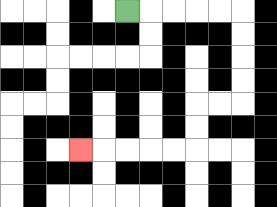{'start': '[5, 0]', 'end': '[3, 6]', 'path_directions': 'R,R,R,R,R,D,D,D,D,L,L,D,D,L,L,L,L,L', 'path_coordinates': '[[5, 0], [6, 0], [7, 0], [8, 0], [9, 0], [10, 0], [10, 1], [10, 2], [10, 3], [10, 4], [9, 4], [8, 4], [8, 5], [8, 6], [7, 6], [6, 6], [5, 6], [4, 6], [3, 6]]'}